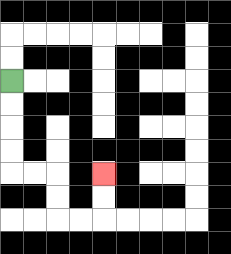{'start': '[0, 3]', 'end': '[4, 7]', 'path_directions': 'D,D,D,D,R,R,D,D,R,R,U,U', 'path_coordinates': '[[0, 3], [0, 4], [0, 5], [0, 6], [0, 7], [1, 7], [2, 7], [2, 8], [2, 9], [3, 9], [4, 9], [4, 8], [4, 7]]'}